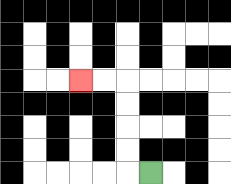{'start': '[6, 7]', 'end': '[3, 3]', 'path_directions': 'L,U,U,U,U,L,L', 'path_coordinates': '[[6, 7], [5, 7], [5, 6], [5, 5], [5, 4], [5, 3], [4, 3], [3, 3]]'}